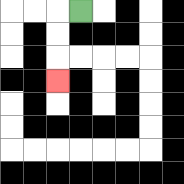{'start': '[3, 0]', 'end': '[2, 3]', 'path_directions': 'L,D,D,D', 'path_coordinates': '[[3, 0], [2, 0], [2, 1], [2, 2], [2, 3]]'}